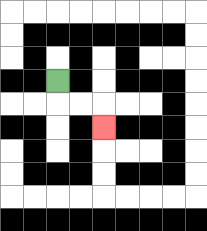{'start': '[2, 3]', 'end': '[4, 5]', 'path_directions': 'D,R,R,D', 'path_coordinates': '[[2, 3], [2, 4], [3, 4], [4, 4], [4, 5]]'}